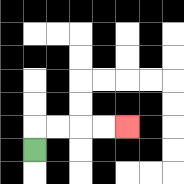{'start': '[1, 6]', 'end': '[5, 5]', 'path_directions': 'U,R,R,R,R', 'path_coordinates': '[[1, 6], [1, 5], [2, 5], [3, 5], [4, 5], [5, 5]]'}